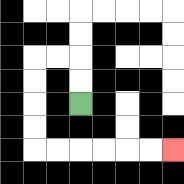{'start': '[3, 4]', 'end': '[7, 6]', 'path_directions': 'U,U,L,L,D,D,D,D,R,R,R,R,R,R', 'path_coordinates': '[[3, 4], [3, 3], [3, 2], [2, 2], [1, 2], [1, 3], [1, 4], [1, 5], [1, 6], [2, 6], [3, 6], [4, 6], [5, 6], [6, 6], [7, 6]]'}